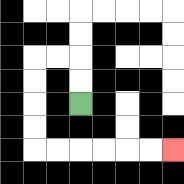{'start': '[3, 4]', 'end': '[7, 6]', 'path_directions': 'U,U,L,L,D,D,D,D,R,R,R,R,R,R', 'path_coordinates': '[[3, 4], [3, 3], [3, 2], [2, 2], [1, 2], [1, 3], [1, 4], [1, 5], [1, 6], [2, 6], [3, 6], [4, 6], [5, 6], [6, 6], [7, 6]]'}